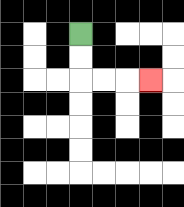{'start': '[3, 1]', 'end': '[6, 3]', 'path_directions': 'D,D,R,R,R', 'path_coordinates': '[[3, 1], [3, 2], [3, 3], [4, 3], [5, 3], [6, 3]]'}